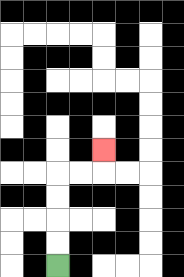{'start': '[2, 11]', 'end': '[4, 6]', 'path_directions': 'U,U,U,U,R,R,U', 'path_coordinates': '[[2, 11], [2, 10], [2, 9], [2, 8], [2, 7], [3, 7], [4, 7], [4, 6]]'}